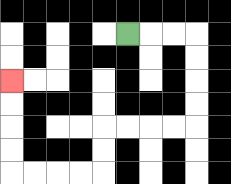{'start': '[5, 1]', 'end': '[0, 3]', 'path_directions': 'R,R,R,D,D,D,D,L,L,L,L,D,D,L,L,L,L,U,U,U,U', 'path_coordinates': '[[5, 1], [6, 1], [7, 1], [8, 1], [8, 2], [8, 3], [8, 4], [8, 5], [7, 5], [6, 5], [5, 5], [4, 5], [4, 6], [4, 7], [3, 7], [2, 7], [1, 7], [0, 7], [0, 6], [0, 5], [0, 4], [0, 3]]'}